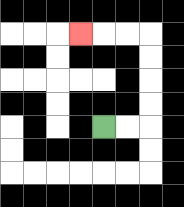{'start': '[4, 5]', 'end': '[3, 1]', 'path_directions': 'R,R,U,U,U,U,L,L,L', 'path_coordinates': '[[4, 5], [5, 5], [6, 5], [6, 4], [6, 3], [6, 2], [6, 1], [5, 1], [4, 1], [3, 1]]'}